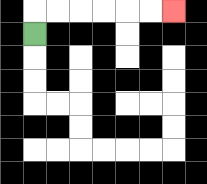{'start': '[1, 1]', 'end': '[7, 0]', 'path_directions': 'U,R,R,R,R,R,R', 'path_coordinates': '[[1, 1], [1, 0], [2, 0], [3, 0], [4, 0], [5, 0], [6, 0], [7, 0]]'}